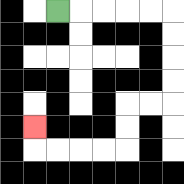{'start': '[2, 0]', 'end': '[1, 5]', 'path_directions': 'R,R,R,R,R,D,D,D,D,L,L,D,D,L,L,L,L,U', 'path_coordinates': '[[2, 0], [3, 0], [4, 0], [5, 0], [6, 0], [7, 0], [7, 1], [7, 2], [7, 3], [7, 4], [6, 4], [5, 4], [5, 5], [5, 6], [4, 6], [3, 6], [2, 6], [1, 6], [1, 5]]'}